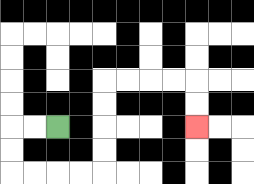{'start': '[2, 5]', 'end': '[8, 5]', 'path_directions': 'L,L,D,D,R,R,R,R,U,U,U,U,R,R,R,R,D,D', 'path_coordinates': '[[2, 5], [1, 5], [0, 5], [0, 6], [0, 7], [1, 7], [2, 7], [3, 7], [4, 7], [4, 6], [4, 5], [4, 4], [4, 3], [5, 3], [6, 3], [7, 3], [8, 3], [8, 4], [8, 5]]'}